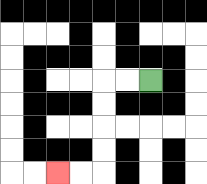{'start': '[6, 3]', 'end': '[2, 7]', 'path_directions': 'L,L,D,D,D,D,L,L', 'path_coordinates': '[[6, 3], [5, 3], [4, 3], [4, 4], [4, 5], [4, 6], [4, 7], [3, 7], [2, 7]]'}